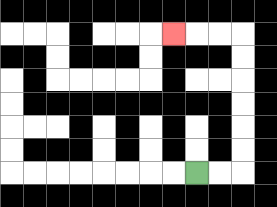{'start': '[8, 7]', 'end': '[7, 1]', 'path_directions': 'R,R,U,U,U,U,U,U,L,L,L', 'path_coordinates': '[[8, 7], [9, 7], [10, 7], [10, 6], [10, 5], [10, 4], [10, 3], [10, 2], [10, 1], [9, 1], [8, 1], [7, 1]]'}